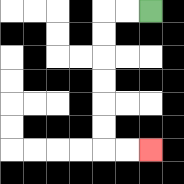{'start': '[6, 0]', 'end': '[6, 6]', 'path_directions': 'L,L,D,D,D,D,D,D,R,R', 'path_coordinates': '[[6, 0], [5, 0], [4, 0], [4, 1], [4, 2], [4, 3], [4, 4], [4, 5], [4, 6], [5, 6], [6, 6]]'}